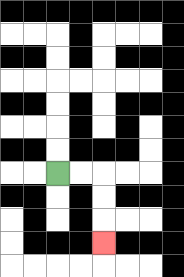{'start': '[2, 7]', 'end': '[4, 10]', 'path_directions': 'R,R,D,D,D', 'path_coordinates': '[[2, 7], [3, 7], [4, 7], [4, 8], [4, 9], [4, 10]]'}